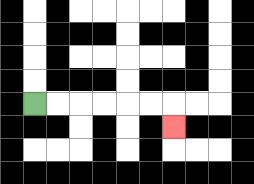{'start': '[1, 4]', 'end': '[7, 5]', 'path_directions': 'R,R,R,R,R,R,D', 'path_coordinates': '[[1, 4], [2, 4], [3, 4], [4, 4], [5, 4], [6, 4], [7, 4], [7, 5]]'}